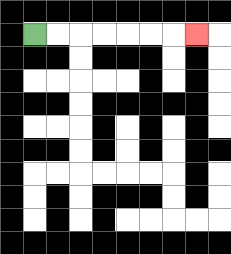{'start': '[1, 1]', 'end': '[8, 1]', 'path_directions': 'R,R,R,R,R,R,R', 'path_coordinates': '[[1, 1], [2, 1], [3, 1], [4, 1], [5, 1], [6, 1], [7, 1], [8, 1]]'}